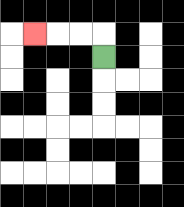{'start': '[4, 2]', 'end': '[1, 1]', 'path_directions': 'U,L,L,L', 'path_coordinates': '[[4, 2], [4, 1], [3, 1], [2, 1], [1, 1]]'}